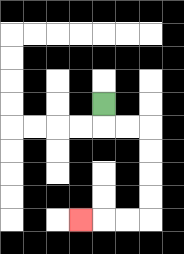{'start': '[4, 4]', 'end': '[3, 9]', 'path_directions': 'D,R,R,D,D,D,D,L,L,L', 'path_coordinates': '[[4, 4], [4, 5], [5, 5], [6, 5], [6, 6], [6, 7], [6, 8], [6, 9], [5, 9], [4, 9], [3, 9]]'}